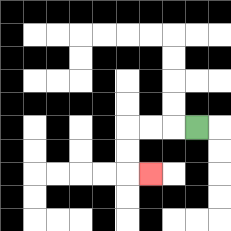{'start': '[8, 5]', 'end': '[6, 7]', 'path_directions': 'L,L,L,D,D,R', 'path_coordinates': '[[8, 5], [7, 5], [6, 5], [5, 5], [5, 6], [5, 7], [6, 7]]'}